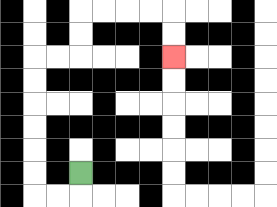{'start': '[3, 7]', 'end': '[7, 2]', 'path_directions': 'D,L,L,U,U,U,U,U,U,R,R,U,U,R,R,R,R,D,D', 'path_coordinates': '[[3, 7], [3, 8], [2, 8], [1, 8], [1, 7], [1, 6], [1, 5], [1, 4], [1, 3], [1, 2], [2, 2], [3, 2], [3, 1], [3, 0], [4, 0], [5, 0], [6, 0], [7, 0], [7, 1], [7, 2]]'}